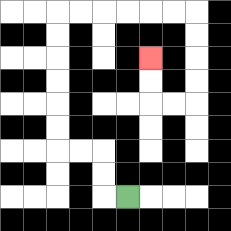{'start': '[5, 8]', 'end': '[6, 2]', 'path_directions': 'L,U,U,L,L,U,U,U,U,U,U,R,R,R,R,R,R,D,D,D,D,L,L,U,U', 'path_coordinates': '[[5, 8], [4, 8], [4, 7], [4, 6], [3, 6], [2, 6], [2, 5], [2, 4], [2, 3], [2, 2], [2, 1], [2, 0], [3, 0], [4, 0], [5, 0], [6, 0], [7, 0], [8, 0], [8, 1], [8, 2], [8, 3], [8, 4], [7, 4], [6, 4], [6, 3], [6, 2]]'}